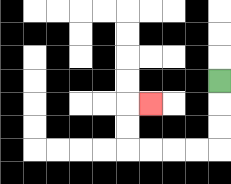{'start': '[9, 3]', 'end': '[6, 4]', 'path_directions': 'D,D,D,L,L,L,L,U,U,R', 'path_coordinates': '[[9, 3], [9, 4], [9, 5], [9, 6], [8, 6], [7, 6], [6, 6], [5, 6], [5, 5], [5, 4], [6, 4]]'}